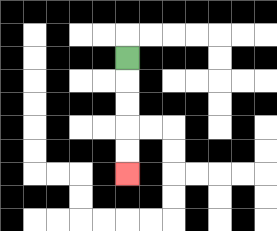{'start': '[5, 2]', 'end': '[5, 7]', 'path_directions': 'D,D,D,D,D', 'path_coordinates': '[[5, 2], [5, 3], [5, 4], [5, 5], [5, 6], [5, 7]]'}